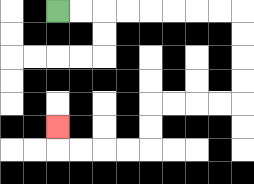{'start': '[2, 0]', 'end': '[2, 5]', 'path_directions': 'R,R,R,R,R,R,R,R,D,D,D,D,L,L,L,L,D,D,L,L,L,L,U', 'path_coordinates': '[[2, 0], [3, 0], [4, 0], [5, 0], [6, 0], [7, 0], [8, 0], [9, 0], [10, 0], [10, 1], [10, 2], [10, 3], [10, 4], [9, 4], [8, 4], [7, 4], [6, 4], [6, 5], [6, 6], [5, 6], [4, 6], [3, 6], [2, 6], [2, 5]]'}